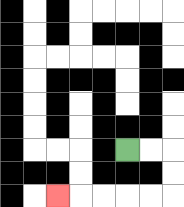{'start': '[5, 6]', 'end': '[2, 8]', 'path_directions': 'R,R,D,D,L,L,L,L,L', 'path_coordinates': '[[5, 6], [6, 6], [7, 6], [7, 7], [7, 8], [6, 8], [5, 8], [4, 8], [3, 8], [2, 8]]'}